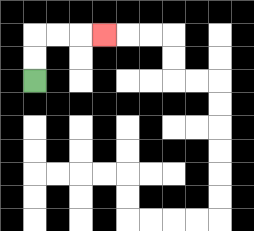{'start': '[1, 3]', 'end': '[4, 1]', 'path_directions': 'U,U,R,R,R', 'path_coordinates': '[[1, 3], [1, 2], [1, 1], [2, 1], [3, 1], [4, 1]]'}